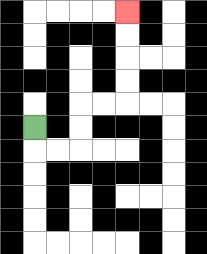{'start': '[1, 5]', 'end': '[5, 0]', 'path_directions': 'D,R,R,U,U,R,R,U,U,U,U', 'path_coordinates': '[[1, 5], [1, 6], [2, 6], [3, 6], [3, 5], [3, 4], [4, 4], [5, 4], [5, 3], [5, 2], [5, 1], [5, 0]]'}